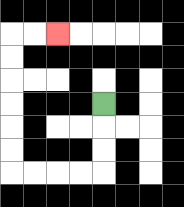{'start': '[4, 4]', 'end': '[2, 1]', 'path_directions': 'D,D,D,L,L,L,L,U,U,U,U,U,U,R,R', 'path_coordinates': '[[4, 4], [4, 5], [4, 6], [4, 7], [3, 7], [2, 7], [1, 7], [0, 7], [0, 6], [0, 5], [0, 4], [0, 3], [0, 2], [0, 1], [1, 1], [2, 1]]'}